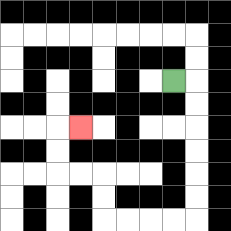{'start': '[7, 3]', 'end': '[3, 5]', 'path_directions': 'R,D,D,D,D,D,D,L,L,L,L,U,U,L,L,U,U,R', 'path_coordinates': '[[7, 3], [8, 3], [8, 4], [8, 5], [8, 6], [8, 7], [8, 8], [8, 9], [7, 9], [6, 9], [5, 9], [4, 9], [4, 8], [4, 7], [3, 7], [2, 7], [2, 6], [2, 5], [3, 5]]'}